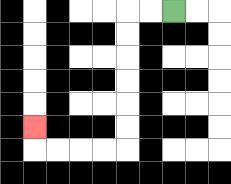{'start': '[7, 0]', 'end': '[1, 5]', 'path_directions': 'L,L,D,D,D,D,D,D,L,L,L,L,U', 'path_coordinates': '[[7, 0], [6, 0], [5, 0], [5, 1], [5, 2], [5, 3], [5, 4], [5, 5], [5, 6], [4, 6], [3, 6], [2, 6], [1, 6], [1, 5]]'}